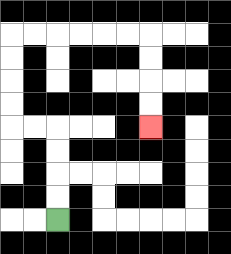{'start': '[2, 9]', 'end': '[6, 5]', 'path_directions': 'U,U,U,U,L,L,U,U,U,U,R,R,R,R,R,R,D,D,D,D', 'path_coordinates': '[[2, 9], [2, 8], [2, 7], [2, 6], [2, 5], [1, 5], [0, 5], [0, 4], [0, 3], [0, 2], [0, 1], [1, 1], [2, 1], [3, 1], [4, 1], [5, 1], [6, 1], [6, 2], [6, 3], [6, 4], [6, 5]]'}